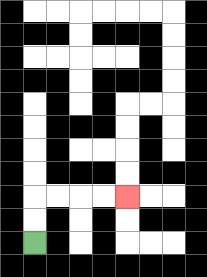{'start': '[1, 10]', 'end': '[5, 8]', 'path_directions': 'U,U,R,R,R,R', 'path_coordinates': '[[1, 10], [1, 9], [1, 8], [2, 8], [3, 8], [4, 8], [5, 8]]'}